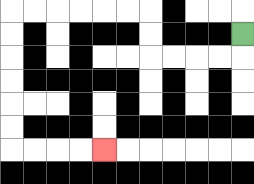{'start': '[10, 1]', 'end': '[4, 6]', 'path_directions': 'D,L,L,L,L,U,U,L,L,L,L,L,L,D,D,D,D,D,D,R,R,R,R', 'path_coordinates': '[[10, 1], [10, 2], [9, 2], [8, 2], [7, 2], [6, 2], [6, 1], [6, 0], [5, 0], [4, 0], [3, 0], [2, 0], [1, 0], [0, 0], [0, 1], [0, 2], [0, 3], [0, 4], [0, 5], [0, 6], [1, 6], [2, 6], [3, 6], [4, 6]]'}